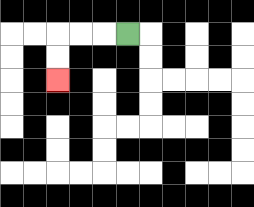{'start': '[5, 1]', 'end': '[2, 3]', 'path_directions': 'L,L,L,D,D', 'path_coordinates': '[[5, 1], [4, 1], [3, 1], [2, 1], [2, 2], [2, 3]]'}